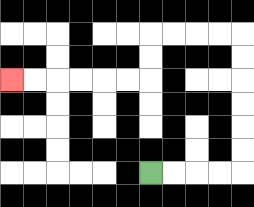{'start': '[6, 7]', 'end': '[0, 3]', 'path_directions': 'R,R,R,R,U,U,U,U,U,U,L,L,L,L,D,D,L,L,L,L,L,L', 'path_coordinates': '[[6, 7], [7, 7], [8, 7], [9, 7], [10, 7], [10, 6], [10, 5], [10, 4], [10, 3], [10, 2], [10, 1], [9, 1], [8, 1], [7, 1], [6, 1], [6, 2], [6, 3], [5, 3], [4, 3], [3, 3], [2, 3], [1, 3], [0, 3]]'}